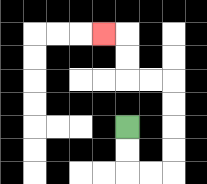{'start': '[5, 5]', 'end': '[4, 1]', 'path_directions': 'D,D,R,R,U,U,U,U,L,L,U,U,L', 'path_coordinates': '[[5, 5], [5, 6], [5, 7], [6, 7], [7, 7], [7, 6], [7, 5], [7, 4], [7, 3], [6, 3], [5, 3], [5, 2], [5, 1], [4, 1]]'}